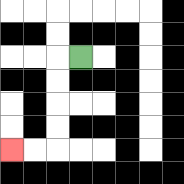{'start': '[3, 2]', 'end': '[0, 6]', 'path_directions': 'L,D,D,D,D,L,L', 'path_coordinates': '[[3, 2], [2, 2], [2, 3], [2, 4], [2, 5], [2, 6], [1, 6], [0, 6]]'}